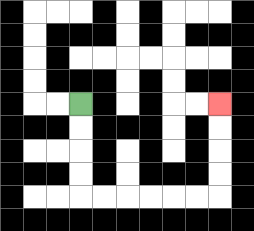{'start': '[3, 4]', 'end': '[9, 4]', 'path_directions': 'D,D,D,D,R,R,R,R,R,R,U,U,U,U', 'path_coordinates': '[[3, 4], [3, 5], [3, 6], [3, 7], [3, 8], [4, 8], [5, 8], [6, 8], [7, 8], [8, 8], [9, 8], [9, 7], [9, 6], [9, 5], [9, 4]]'}